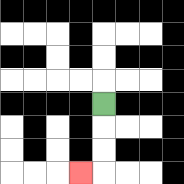{'start': '[4, 4]', 'end': '[3, 7]', 'path_directions': 'D,D,D,L', 'path_coordinates': '[[4, 4], [4, 5], [4, 6], [4, 7], [3, 7]]'}